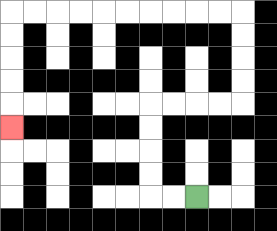{'start': '[8, 8]', 'end': '[0, 5]', 'path_directions': 'L,L,U,U,U,U,R,R,R,R,U,U,U,U,L,L,L,L,L,L,L,L,L,L,D,D,D,D,D', 'path_coordinates': '[[8, 8], [7, 8], [6, 8], [6, 7], [6, 6], [6, 5], [6, 4], [7, 4], [8, 4], [9, 4], [10, 4], [10, 3], [10, 2], [10, 1], [10, 0], [9, 0], [8, 0], [7, 0], [6, 0], [5, 0], [4, 0], [3, 0], [2, 0], [1, 0], [0, 0], [0, 1], [0, 2], [0, 3], [0, 4], [0, 5]]'}